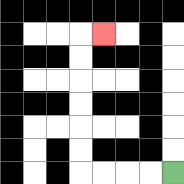{'start': '[7, 7]', 'end': '[4, 1]', 'path_directions': 'L,L,L,L,U,U,U,U,U,U,R', 'path_coordinates': '[[7, 7], [6, 7], [5, 7], [4, 7], [3, 7], [3, 6], [3, 5], [3, 4], [3, 3], [3, 2], [3, 1], [4, 1]]'}